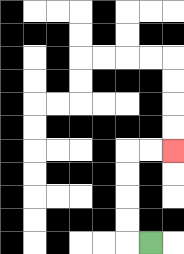{'start': '[6, 10]', 'end': '[7, 6]', 'path_directions': 'L,U,U,U,U,R,R', 'path_coordinates': '[[6, 10], [5, 10], [5, 9], [5, 8], [5, 7], [5, 6], [6, 6], [7, 6]]'}